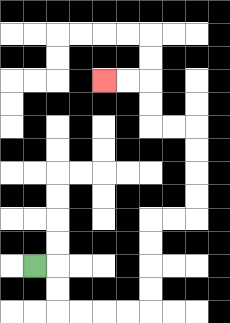{'start': '[1, 11]', 'end': '[4, 3]', 'path_directions': 'R,D,D,R,R,R,R,U,U,U,U,R,R,U,U,U,U,L,L,U,U,L,L', 'path_coordinates': '[[1, 11], [2, 11], [2, 12], [2, 13], [3, 13], [4, 13], [5, 13], [6, 13], [6, 12], [6, 11], [6, 10], [6, 9], [7, 9], [8, 9], [8, 8], [8, 7], [8, 6], [8, 5], [7, 5], [6, 5], [6, 4], [6, 3], [5, 3], [4, 3]]'}